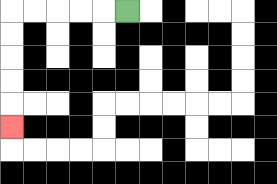{'start': '[5, 0]', 'end': '[0, 5]', 'path_directions': 'L,L,L,L,L,D,D,D,D,D', 'path_coordinates': '[[5, 0], [4, 0], [3, 0], [2, 0], [1, 0], [0, 0], [0, 1], [0, 2], [0, 3], [0, 4], [0, 5]]'}